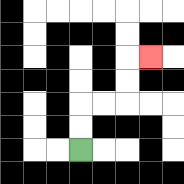{'start': '[3, 6]', 'end': '[6, 2]', 'path_directions': 'U,U,R,R,U,U,R', 'path_coordinates': '[[3, 6], [3, 5], [3, 4], [4, 4], [5, 4], [5, 3], [5, 2], [6, 2]]'}